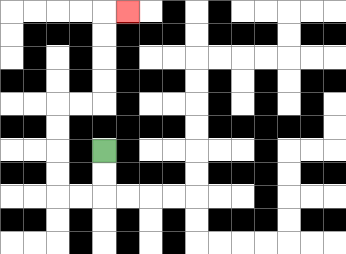{'start': '[4, 6]', 'end': '[5, 0]', 'path_directions': 'D,D,L,L,U,U,U,U,R,R,U,U,U,U,R', 'path_coordinates': '[[4, 6], [4, 7], [4, 8], [3, 8], [2, 8], [2, 7], [2, 6], [2, 5], [2, 4], [3, 4], [4, 4], [4, 3], [4, 2], [4, 1], [4, 0], [5, 0]]'}